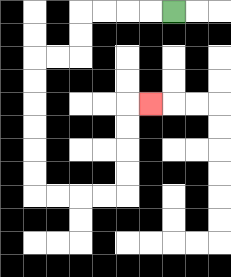{'start': '[7, 0]', 'end': '[6, 4]', 'path_directions': 'L,L,L,L,D,D,L,L,D,D,D,D,D,D,R,R,R,R,U,U,U,U,R', 'path_coordinates': '[[7, 0], [6, 0], [5, 0], [4, 0], [3, 0], [3, 1], [3, 2], [2, 2], [1, 2], [1, 3], [1, 4], [1, 5], [1, 6], [1, 7], [1, 8], [2, 8], [3, 8], [4, 8], [5, 8], [5, 7], [5, 6], [5, 5], [5, 4], [6, 4]]'}